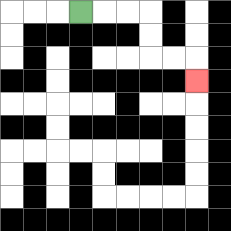{'start': '[3, 0]', 'end': '[8, 3]', 'path_directions': 'R,R,R,D,D,R,R,D', 'path_coordinates': '[[3, 0], [4, 0], [5, 0], [6, 0], [6, 1], [6, 2], [7, 2], [8, 2], [8, 3]]'}